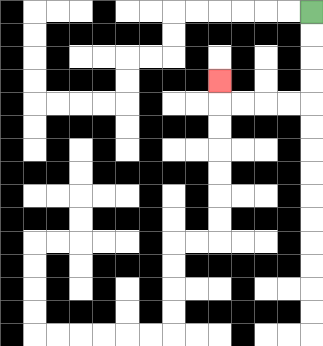{'start': '[13, 0]', 'end': '[9, 3]', 'path_directions': 'D,D,D,D,L,L,L,L,U', 'path_coordinates': '[[13, 0], [13, 1], [13, 2], [13, 3], [13, 4], [12, 4], [11, 4], [10, 4], [9, 4], [9, 3]]'}